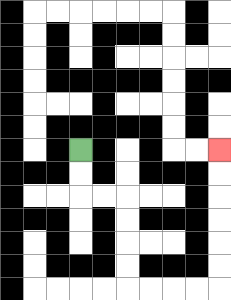{'start': '[3, 6]', 'end': '[9, 6]', 'path_directions': 'D,D,R,R,D,D,D,D,R,R,R,R,U,U,U,U,U,U', 'path_coordinates': '[[3, 6], [3, 7], [3, 8], [4, 8], [5, 8], [5, 9], [5, 10], [5, 11], [5, 12], [6, 12], [7, 12], [8, 12], [9, 12], [9, 11], [9, 10], [9, 9], [9, 8], [9, 7], [9, 6]]'}